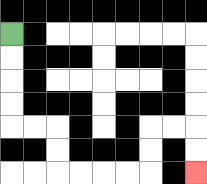{'start': '[0, 1]', 'end': '[8, 7]', 'path_directions': 'D,D,D,D,R,R,D,D,R,R,R,R,U,U,R,R,D,D', 'path_coordinates': '[[0, 1], [0, 2], [0, 3], [0, 4], [0, 5], [1, 5], [2, 5], [2, 6], [2, 7], [3, 7], [4, 7], [5, 7], [6, 7], [6, 6], [6, 5], [7, 5], [8, 5], [8, 6], [8, 7]]'}